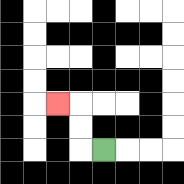{'start': '[4, 6]', 'end': '[2, 4]', 'path_directions': 'L,U,U,L', 'path_coordinates': '[[4, 6], [3, 6], [3, 5], [3, 4], [2, 4]]'}